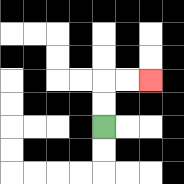{'start': '[4, 5]', 'end': '[6, 3]', 'path_directions': 'U,U,R,R', 'path_coordinates': '[[4, 5], [4, 4], [4, 3], [5, 3], [6, 3]]'}